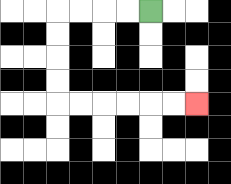{'start': '[6, 0]', 'end': '[8, 4]', 'path_directions': 'L,L,L,L,D,D,D,D,R,R,R,R,R,R', 'path_coordinates': '[[6, 0], [5, 0], [4, 0], [3, 0], [2, 0], [2, 1], [2, 2], [2, 3], [2, 4], [3, 4], [4, 4], [5, 4], [6, 4], [7, 4], [8, 4]]'}